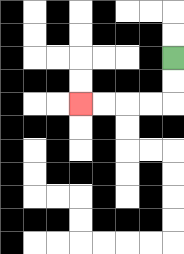{'start': '[7, 2]', 'end': '[3, 4]', 'path_directions': 'D,D,L,L,L,L', 'path_coordinates': '[[7, 2], [7, 3], [7, 4], [6, 4], [5, 4], [4, 4], [3, 4]]'}